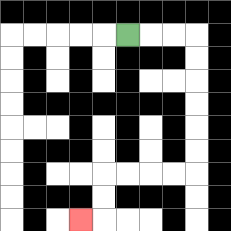{'start': '[5, 1]', 'end': '[3, 9]', 'path_directions': 'R,R,R,D,D,D,D,D,D,L,L,L,L,D,D,L', 'path_coordinates': '[[5, 1], [6, 1], [7, 1], [8, 1], [8, 2], [8, 3], [8, 4], [8, 5], [8, 6], [8, 7], [7, 7], [6, 7], [5, 7], [4, 7], [4, 8], [4, 9], [3, 9]]'}